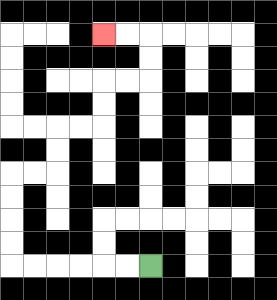{'start': '[6, 11]', 'end': '[4, 1]', 'path_directions': 'L,L,L,L,L,L,U,U,U,U,R,R,U,U,R,R,U,U,R,R,U,U,L,L', 'path_coordinates': '[[6, 11], [5, 11], [4, 11], [3, 11], [2, 11], [1, 11], [0, 11], [0, 10], [0, 9], [0, 8], [0, 7], [1, 7], [2, 7], [2, 6], [2, 5], [3, 5], [4, 5], [4, 4], [4, 3], [5, 3], [6, 3], [6, 2], [6, 1], [5, 1], [4, 1]]'}